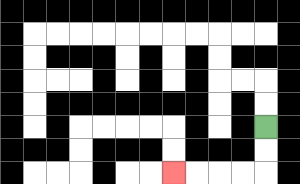{'start': '[11, 5]', 'end': '[7, 7]', 'path_directions': 'D,D,L,L,L,L', 'path_coordinates': '[[11, 5], [11, 6], [11, 7], [10, 7], [9, 7], [8, 7], [7, 7]]'}